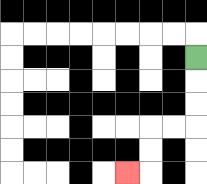{'start': '[8, 2]', 'end': '[5, 7]', 'path_directions': 'D,D,D,L,L,D,D,L', 'path_coordinates': '[[8, 2], [8, 3], [8, 4], [8, 5], [7, 5], [6, 5], [6, 6], [6, 7], [5, 7]]'}